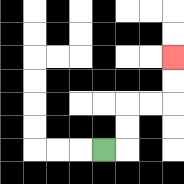{'start': '[4, 6]', 'end': '[7, 2]', 'path_directions': 'R,U,U,R,R,U,U', 'path_coordinates': '[[4, 6], [5, 6], [5, 5], [5, 4], [6, 4], [7, 4], [7, 3], [7, 2]]'}